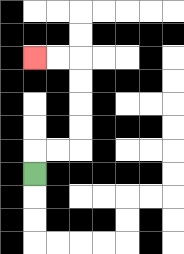{'start': '[1, 7]', 'end': '[1, 2]', 'path_directions': 'U,R,R,U,U,U,U,L,L', 'path_coordinates': '[[1, 7], [1, 6], [2, 6], [3, 6], [3, 5], [3, 4], [3, 3], [3, 2], [2, 2], [1, 2]]'}